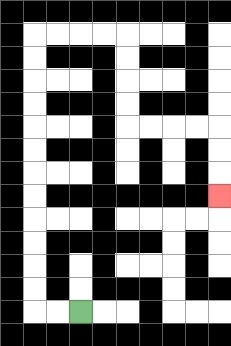{'start': '[3, 13]', 'end': '[9, 8]', 'path_directions': 'L,L,U,U,U,U,U,U,U,U,U,U,U,U,R,R,R,R,D,D,D,D,R,R,R,R,D,D,D', 'path_coordinates': '[[3, 13], [2, 13], [1, 13], [1, 12], [1, 11], [1, 10], [1, 9], [1, 8], [1, 7], [1, 6], [1, 5], [1, 4], [1, 3], [1, 2], [1, 1], [2, 1], [3, 1], [4, 1], [5, 1], [5, 2], [5, 3], [5, 4], [5, 5], [6, 5], [7, 5], [8, 5], [9, 5], [9, 6], [9, 7], [9, 8]]'}